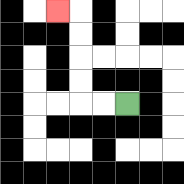{'start': '[5, 4]', 'end': '[2, 0]', 'path_directions': 'L,L,U,U,U,U,L', 'path_coordinates': '[[5, 4], [4, 4], [3, 4], [3, 3], [3, 2], [3, 1], [3, 0], [2, 0]]'}